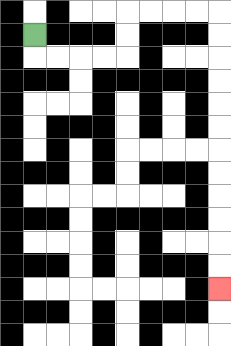{'start': '[1, 1]', 'end': '[9, 12]', 'path_directions': 'D,R,R,R,R,U,U,R,R,R,R,D,D,D,D,D,D,D,D,D,D,D,D', 'path_coordinates': '[[1, 1], [1, 2], [2, 2], [3, 2], [4, 2], [5, 2], [5, 1], [5, 0], [6, 0], [7, 0], [8, 0], [9, 0], [9, 1], [9, 2], [9, 3], [9, 4], [9, 5], [9, 6], [9, 7], [9, 8], [9, 9], [9, 10], [9, 11], [9, 12]]'}